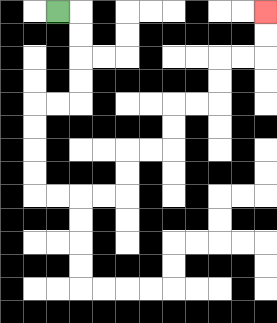{'start': '[2, 0]', 'end': '[11, 0]', 'path_directions': 'R,D,D,D,D,L,L,D,D,D,D,R,R,R,R,U,U,R,R,U,U,R,R,U,U,R,R,U,U', 'path_coordinates': '[[2, 0], [3, 0], [3, 1], [3, 2], [3, 3], [3, 4], [2, 4], [1, 4], [1, 5], [1, 6], [1, 7], [1, 8], [2, 8], [3, 8], [4, 8], [5, 8], [5, 7], [5, 6], [6, 6], [7, 6], [7, 5], [7, 4], [8, 4], [9, 4], [9, 3], [9, 2], [10, 2], [11, 2], [11, 1], [11, 0]]'}